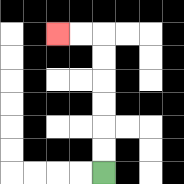{'start': '[4, 7]', 'end': '[2, 1]', 'path_directions': 'U,U,U,U,U,U,L,L', 'path_coordinates': '[[4, 7], [4, 6], [4, 5], [4, 4], [4, 3], [4, 2], [4, 1], [3, 1], [2, 1]]'}